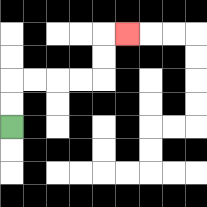{'start': '[0, 5]', 'end': '[5, 1]', 'path_directions': 'U,U,R,R,R,R,U,U,R', 'path_coordinates': '[[0, 5], [0, 4], [0, 3], [1, 3], [2, 3], [3, 3], [4, 3], [4, 2], [4, 1], [5, 1]]'}